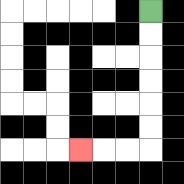{'start': '[6, 0]', 'end': '[3, 6]', 'path_directions': 'D,D,D,D,D,D,L,L,L', 'path_coordinates': '[[6, 0], [6, 1], [6, 2], [6, 3], [6, 4], [6, 5], [6, 6], [5, 6], [4, 6], [3, 6]]'}